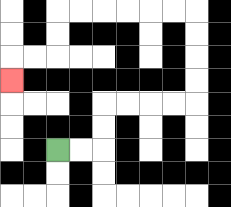{'start': '[2, 6]', 'end': '[0, 3]', 'path_directions': 'R,R,U,U,R,R,R,R,U,U,U,U,L,L,L,L,L,L,D,D,L,L,D', 'path_coordinates': '[[2, 6], [3, 6], [4, 6], [4, 5], [4, 4], [5, 4], [6, 4], [7, 4], [8, 4], [8, 3], [8, 2], [8, 1], [8, 0], [7, 0], [6, 0], [5, 0], [4, 0], [3, 0], [2, 0], [2, 1], [2, 2], [1, 2], [0, 2], [0, 3]]'}